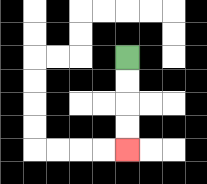{'start': '[5, 2]', 'end': '[5, 6]', 'path_directions': 'D,D,D,D', 'path_coordinates': '[[5, 2], [5, 3], [5, 4], [5, 5], [5, 6]]'}